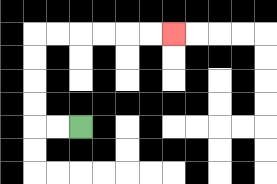{'start': '[3, 5]', 'end': '[7, 1]', 'path_directions': 'L,L,U,U,U,U,R,R,R,R,R,R', 'path_coordinates': '[[3, 5], [2, 5], [1, 5], [1, 4], [1, 3], [1, 2], [1, 1], [2, 1], [3, 1], [4, 1], [5, 1], [6, 1], [7, 1]]'}